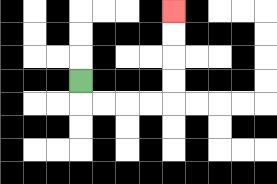{'start': '[3, 3]', 'end': '[7, 0]', 'path_directions': 'D,R,R,R,R,U,U,U,U', 'path_coordinates': '[[3, 3], [3, 4], [4, 4], [5, 4], [6, 4], [7, 4], [7, 3], [7, 2], [7, 1], [7, 0]]'}